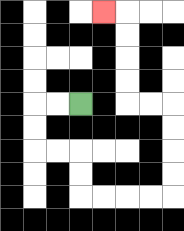{'start': '[3, 4]', 'end': '[4, 0]', 'path_directions': 'L,L,D,D,R,R,D,D,R,R,R,R,U,U,U,U,L,L,U,U,U,U,L', 'path_coordinates': '[[3, 4], [2, 4], [1, 4], [1, 5], [1, 6], [2, 6], [3, 6], [3, 7], [3, 8], [4, 8], [5, 8], [6, 8], [7, 8], [7, 7], [7, 6], [7, 5], [7, 4], [6, 4], [5, 4], [5, 3], [5, 2], [5, 1], [5, 0], [4, 0]]'}